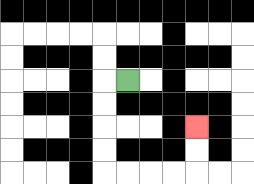{'start': '[5, 3]', 'end': '[8, 5]', 'path_directions': 'L,D,D,D,D,R,R,R,R,U,U', 'path_coordinates': '[[5, 3], [4, 3], [4, 4], [4, 5], [4, 6], [4, 7], [5, 7], [6, 7], [7, 7], [8, 7], [8, 6], [8, 5]]'}